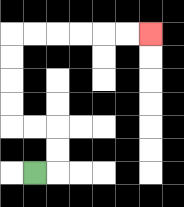{'start': '[1, 7]', 'end': '[6, 1]', 'path_directions': 'R,U,U,L,L,U,U,U,U,R,R,R,R,R,R', 'path_coordinates': '[[1, 7], [2, 7], [2, 6], [2, 5], [1, 5], [0, 5], [0, 4], [0, 3], [0, 2], [0, 1], [1, 1], [2, 1], [3, 1], [4, 1], [5, 1], [6, 1]]'}